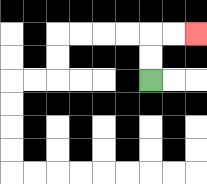{'start': '[6, 3]', 'end': '[8, 1]', 'path_directions': 'U,U,R,R', 'path_coordinates': '[[6, 3], [6, 2], [6, 1], [7, 1], [8, 1]]'}